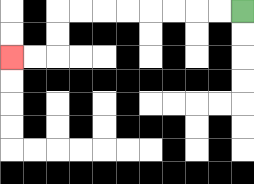{'start': '[10, 0]', 'end': '[0, 2]', 'path_directions': 'L,L,L,L,L,L,L,L,D,D,L,L', 'path_coordinates': '[[10, 0], [9, 0], [8, 0], [7, 0], [6, 0], [5, 0], [4, 0], [3, 0], [2, 0], [2, 1], [2, 2], [1, 2], [0, 2]]'}